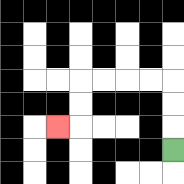{'start': '[7, 6]', 'end': '[2, 5]', 'path_directions': 'U,U,U,L,L,L,L,D,D,L', 'path_coordinates': '[[7, 6], [7, 5], [7, 4], [7, 3], [6, 3], [5, 3], [4, 3], [3, 3], [3, 4], [3, 5], [2, 5]]'}